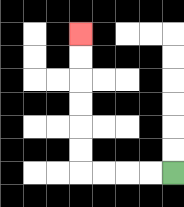{'start': '[7, 7]', 'end': '[3, 1]', 'path_directions': 'L,L,L,L,U,U,U,U,U,U', 'path_coordinates': '[[7, 7], [6, 7], [5, 7], [4, 7], [3, 7], [3, 6], [3, 5], [3, 4], [3, 3], [3, 2], [3, 1]]'}